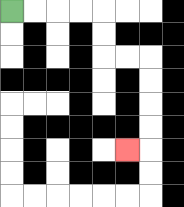{'start': '[0, 0]', 'end': '[5, 6]', 'path_directions': 'R,R,R,R,D,D,R,R,D,D,D,D,L', 'path_coordinates': '[[0, 0], [1, 0], [2, 0], [3, 0], [4, 0], [4, 1], [4, 2], [5, 2], [6, 2], [6, 3], [6, 4], [6, 5], [6, 6], [5, 6]]'}